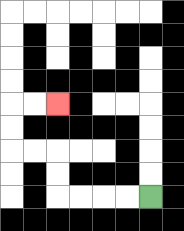{'start': '[6, 8]', 'end': '[2, 4]', 'path_directions': 'L,L,L,L,U,U,L,L,U,U,R,R', 'path_coordinates': '[[6, 8], [5, 8], [4, 8], [3, 8], [2, 8], [2, 7], [2, 6], [1, 6], [0, 6], [0, 5], [0, 4], [1, 4], [2, 4]]'}